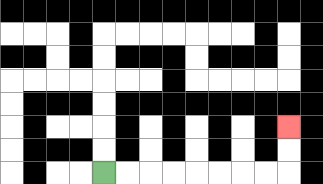{'start': '[4, 7]', 'end': '[12, 5]', 'path_directions': 'R,R,R,R,R,R,R,R,U,U', 'path_coordinates': '[[4, 7], [5, 7], [6, 7], [7, 7], [8, 7], [9, 7], [10, 7], [11, 7], [12, 7], [12, 6], [12, 5]]'}